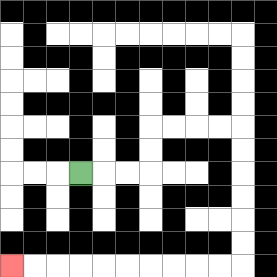{'start': '[3, 7]', 'end': '[0, 11]', 'path_directions': 'R,R,R,U,U,R,R,R,R,D,D,D,D,D,D,L,L,L,L,L,L,L,L,L,L', 'path_coordinates': '[[3, 7], [4, 7], [5, 7], [6, 7], [6, 6], [6, 5], [7, 5], [8, 5], [9, 5], [10, 5], [10, 6], [10, 7], [10, 8], [10, 9], [10, 10], [10, 11], [9, 11], [8, 11], [7, 11], [6, 11], [5, 11], [4, 11], [3, 11], [2, 11], [1, 11], [0, 11]]'}